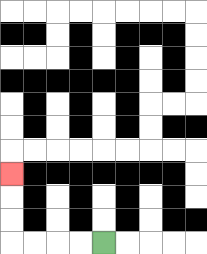{'start': '[4, 10]', 'end': '[0, 7]', 'path_directions': 'L,L,L,L,U,U,U', 'path_coordinates': '[[4, 10], [3, 10], [2, 10], [1, 10], [0, 10], [0, 9], [0, 8], [0, 7]]'}